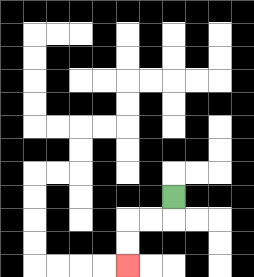{'start': '[7, 8]', 'end': '[5, 11]', 'path_directions': 'D,L,L,D,D', 'path_coordinates': '[[7, 8], [7, 9], [6, 9], [5, 9], [5, 10], [5, 11]]'}